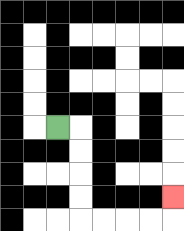{'start': '[2, 5]', 'end': '[7, 8]', 'path_directions': 'R,D,D,D,D,R,R,R,R,U', 'path_coordinates': '[[2, 5], [3, 5], [3, 6], [3, 7], [3, 8], [3, 9], [4, 9], [5, 9], [6, 9], [7, 9], [7, 8]]'}